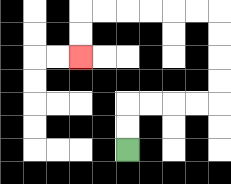{'start': '[5, 6]', 'end': '[3, 2]', 'path_directions': 'U,U,R,R,R,R,U,U,U,U,L,L,L,L,L,L,D,D', 'path_coordinates': '[[5, 6], [5, 5], [5, 4], [6, 4], [7, 4], [8, 4], [9, 4], [9, 3], [9, 2], [9, 1], [9, 0], [8, 0], [7, 0], [6, 0], [5, 0], [4, 0], [3, 0], [3, 1], [3, 2]]'}